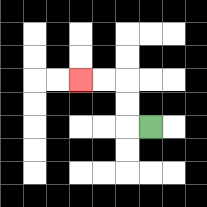{'start': '[6, 5]', 'end': '[3, 3]', 'path_directions': 'L,U,U,L,L', 'path_coordinates': '[[6, 5], [5, 5], [5, 4], [5, 3], [4, 3], [3, 3]]'}